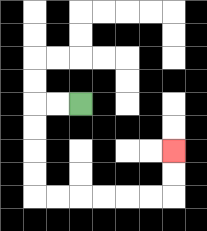{'start': '[3, 4]', 'end': '[7, 6]', 'path_directions': 'L,L,D,D,D,D,R,R,R,R,R,R,U,U', 'path_coordinates': '[[3, 4], [2, 4], [1, 4], [1, 5], [1, 6], [1, 7], [1, 8], [2, 8], [3, 8], [4, 8], [5, 8], [6, 8], [7, 8], [7, 7], [7, 6]]'}